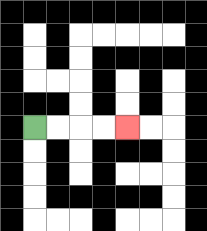{'start': '[1, 5]', 'end': '[5, 5]', 'path_directions': 'R,R,R,R', 'path_coordinates': '[[1, 5], [2, 5], [3, 5], [4, 5], [5, 5]]'}